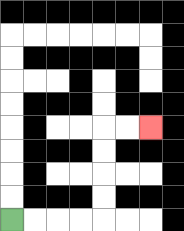{'start': '[0, 9]', 'end': '[6, 5]', 'path_directions': 'R,R,R,R,U,U,U,U,R,R', 'path_coordinates': '[[0, 9], [1, 9], [2, 9], [3, 9], [4, 9], [4, 8], [4, 7], [4, 6], [4, 5], [5, 5], [6, 5]]'}